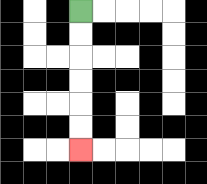{'start': '[3, 0]', 'end': '[3, 6]', 'path_directions': 'D,D,D,D,D,D', 'path_coordinates': '[[3, 0], [3, 1], [3, 2], [3, 3], [3, 4], [3, 5], [3, 6]]'}